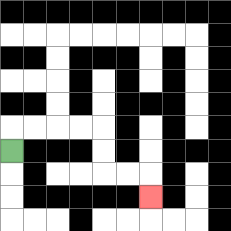{'start': '[0, 6]', 'end': '[6, 8]', 'path_directions': 'U,R,R,R,R,D,D,R,R,D', 'path_coordinates': '[[0, 6], [0, 5], [1, 5], [2, 5], [3, 5], [4, 5], [4, 6], [4, 7], [5, 7], [6, 7], [6, 8]]'}